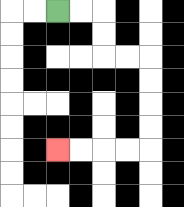{'start': '[2, 0]', 'end': '[2, 6]', 'path_directions': 'R,R,D,D,R,R,D,D,D,D,L,L,L,L', 'path_coordinates': '[[2, 0], [3, 0], [4, 0], [4, 1], [4, 2], [5, 2], [6, 2], [6, 3], [6, 4], [6, 5], [6, 6], [5, 6], [4, 6], [3, 6], [2, 6]]'}